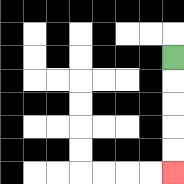{'start': '[7, 2]', 'end': '[7, 7]', 'path_directions': 'D,D,D,D,D', 'path_coordinates': '[[7, 2], [7, 3], [7, 4], [7, 5], [7, 6], [7, 7]]'}